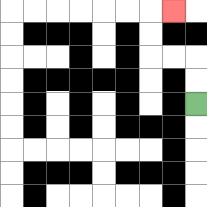{'start': '[8, 4]', 'end': '[7, 0]', 'path_directions': 'U,U,L,L,U,U,R', 'path_coordinates': '[[8, 4], [8, 3], [8, 2], [7, 2], [6, 2], [6, 1], [6, 0], [7, 0]]'}